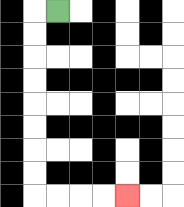{'start': '[2, 0]', 'end': '[5, 8]', 'path_directions': 'L,D,D,D,D,D,D,D,D,R,R,R,R', 'path_coordinates': '[[2, 0], [1, 0], [1, 1], [1, 2], [1, 3], [1, 4], [1, 5], [1, 6], [1, 7], [1, 8], [2, 8], [3, 8], [4, 8], [5, 8]]'}